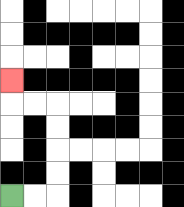{'start': '[0, 8]', 'end': '[0, 3]', 'path_directions': 'R,R,U,U,U,U,L,L,U', 'path_coordinates': '[[0, 8], [1, 8], [2, 8], [2, 7], [2, 6], [2, 5], [2, 4], [1, 4], [0, 4], [0, 3]]'}